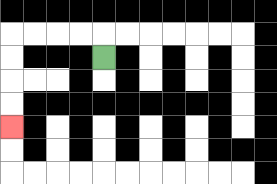{'start': '[4, 2]', 'end': '[0, 5]', 'path_directions': 'U,L,L,L,L,D,D,D,D', 'path_coordinates': '[[4, 2], [4, 1], [3, 1], [2, 1], [1, 1], [0, 1], [0, 2], [0, 3], [0, 4], [0, 5]]'}